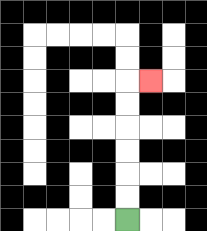{'start': '[5, 9]', 'end': '[6, 3]', 'path_directions': 'U,U,U,U,U,U,R', 'path_coordinates': '[[5, 9], [5, 8], [5, 7], [5, 6], [5, 5], [5, 4], [5, 3], [6, 3]]'}